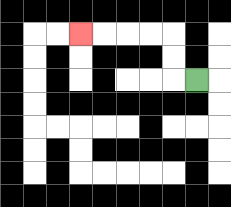{'start': '[8, 3]', 'end': '[3, 1]', 'path_directions': 'L,U,U,L,L,L,L', 'path_coordinates': '[[8, 3], [7, 3], [7, 2], [7, 1], [6, 1], [5, 1], [4, 1], [3, 1]]'}